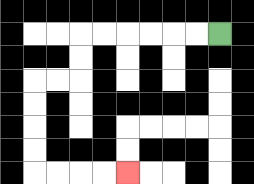{'start': '[9, 1]', 'end': '[5, 7]', 'path_directions': 'L,L,L,L,L,L,D,D,L,L,D,D,D,D,R,R,R,R', 'path_coordinates': '[[9, 1], [8, 1], [7, 1], [6, 1], [5, 1], [4, 1], [3, 1], [3, 2], [3, 3], [2, 3], [1, 3], [1, 4], [1, 5], [1, 6], [1, 7], [2, 7], [3, 7], [4, 7], [5, 7]]'}